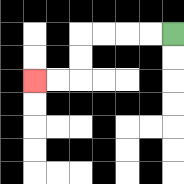{'start': '[7, 1]', 'end': '[1, 3]', 'path_directions': 'L,L,L,L,D,D,L,L', 'path_coordinates': '[[7, 1], [6, 1], [5, 1], [4, 1], [3, 1], [3, 2], [3, 3], [2, 3], [1, 3]]'}